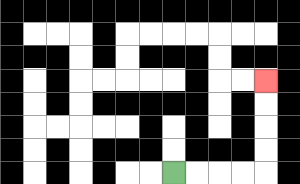{'start': '[7, 7]', 'end': '[11, 3]', 'path_directions': 'R,R,R,R,U,U,U,U', 'path_coordinates': '[[7, 7], [8, 7], [9, 7], [10, 7], [11, 7], [11, 6], [11, 5], [11, 4], [11, 3]]'}